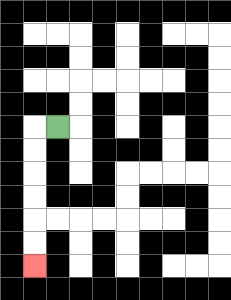{'start': '[2, 5]', 'end': '[1, 11]', 'path_directions': 'L,D,D,D,D,D,D', 'path_coordinates': '[[2, 5], [1, 5], [1, 6], [1, 7], [1, 8], [1, 9], [1, 10], [1, 11]]'}